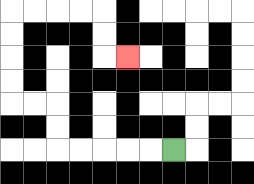{'start': '[7, 6]', 'end': '[5, 2]', 'path_directions': 'L,L,L,L,L,U,U,L,L,U,U,U,U,R,R,R,R,D,D,R', 'path_coordinates': '[[7, 6], [6, 6], [5, 6], [4, 6], [3, 6], [2, 6], [2, 5], [2, 4], [1, 4], [0, 4], [0, 3], [0, 2], [0, 1], [0, 0], [1, 0], [2, 0], [3, 0], [4, 0], [4, 1], [4, 2], [5, 2]]'}